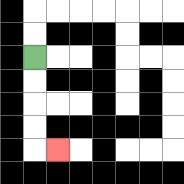{'start': '[1, 2]', 'end': '[2, 6]', 'path_directions': 'D,D,D,D,R', 'path_coordinates': '[[1, 2], [1, 3], [1, 4], [1, 5], [1, 6], [2, 6]]'}